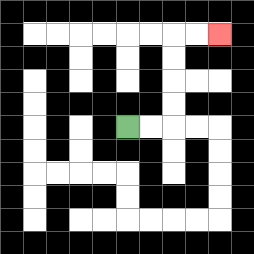{'start': '[5, 5]', 'end': '[9, 1]', 'path_directions': 'R,R,U,U,U,U,R,R', 'path_coordinates': '[[5, 5], [6, 5], [7, 5], [7, 4], [7, 3], [7, 2], [7, 1], [8, 1], [9, 1]]'}